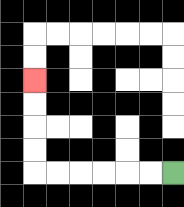{'start': '[7, 7]', 'end': '[1, 3]', 'path_directions': 'L,L,L,L,L,L,U,U,U,U', 'path_coordinates': '[[7, 7], [6, 7], [5, 7], [4, 7], [3, 7], [2, 7], [1, 7], [1, 6], [1, 5], [1, 4], [1, 3]]'}